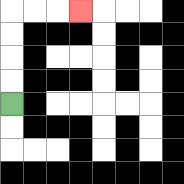{'start': '[0, 4]', 'end': '[3, 0]', 'path_directions': 'U,U,U,U,R,R,R', 'path_coordinates': '[[0, 4], [0, 3], [0, 2], [0, 1], [0, 0], [1, 0], [2, 0], [3, 0]]'}